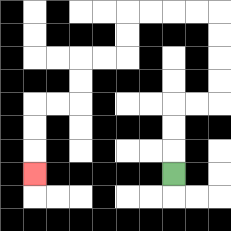{'start': '[7, 7]', 'end': '[1, 7]', 'path_directions': 'U,U,U,R,R,U,U,U,U,L,L,L,L,D,D,L,L,D,D,L,L,D,D,D', 'path_coordinates': '[[7, 7], [7, 6], [7, 5], [7, 4], [8, 4], [9, 4], [9, 3], [9, 2], [9, 1], [9, 0], [8, 0], [7, 0], [6, 0], [5, 0], [5, 1], [5, 2], [4, 2], [3, 2], [3, 3], [3, 4], [2, 4], [1, 4], [1, 5], [1, 6], [1, 7]]'}